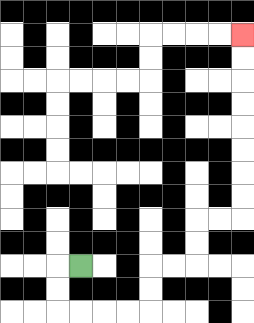{'start': '[3, 11]', 'end': '[10, 1]', 'path_directions': 'L,D,D,R,R,R,R,U,U,R,R,U,U,R,R,U,U,U,U,U,U,U,U', 'path_coordinates': '[[3, 11], [2, 11], [2, 12], [2, 13], [3, 13], [4, 13], [5, 13], [6, 13], [6, 12], [6, 11], [7, 11], [8, 11], [8, 10], [8, 9], [9, 9], [10, 9], [10, 8], [10, 7], [10, 6], [10, 5], [10, 4], [10, 3], [10, 2], [10, 1]]'}